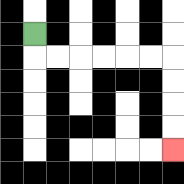{'start': '[1, 1]', 'end': '[7, 6]', 'path_directions': 'D,R,R,R,R,R,R,D,D,D,D', 'path_coordinates': '[[1, 1], [1, 2], [2, 2], [3, 2], [4, 2], [5, 2], [6, 2], [7, 2], [7, 3], [7, 4], [7, 5], [7, 6]]'}